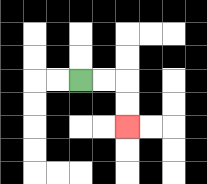{'start': '[3, 3]', 'end': '[5, 5]', 'path_directions': 'R,R,D,D', 'path_coordinates': '[[3, 3], [4, 3], [5, 3], [5, 4], [5, 5]]'}